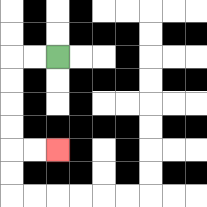{'start': '[2, 2]', 'end': '[2, 6]', 'path_directions': 'L,L,D,D,D,D,R,R', 'path_coordinates': '[[2, 2], [1, 2], [0, 2], [0, 3], [0, 4], [0, 5], [0, 6], [1, 6], [2, 6]]'}